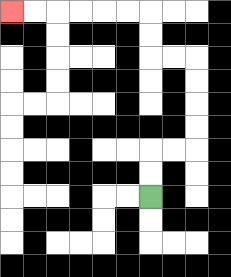{'start': '[6, 8]', 'end': '[0, 0]', 'path_directions': 'U,U,R,R,U,U,U,U,L,L,U,U,L,L,L,L,L,L', 'path_coordinates': '[[6, 8], [6, 7], [6, 6], [7, 6], [8, 6], [8, 5], [8, 4], [8, 3], [8, 2], [7, 2], [6, 2], [6, 1], [6, 0], [5, 0], [4, 0], [3, 0], [2, 0], [1, 0], [0, 0]]'}